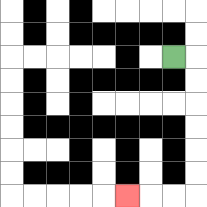{'start': '[7, 2]', 'end': '[5, 8]', 'path_directions': 'R,D,D,D,D,D,D,L,L,L', 'path_coordinates': '[[7, 2], [8, 2], [8, 3], [8, 4], [8, 5], [8, 6], [8, 7], [8, 8], [7, 8], [6, 8], [5, 8]]'}